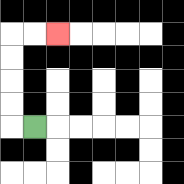{'start': '[1, 5]', 'end': '[2, 1]', 'path_directions': 'L,U,U,U,U,R,R', 'path_coordinates': '[[1, 5], [0, 5], [0, 4], [0, 3], [0, 2], [0, 1], [1, 1], [2, 1]]'}